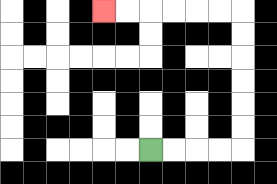{'start': '[6, 6]', 'end': '[4, 0]', 'path_directions': 'R,R,R,R,U,U,U,U,U,U,L,L,L,L,L,L', 'path_coordinates': '[[6, 6], [7, 6], [8, 6], [9, 6], [10, 6], [10, 5], [10, 4], [10, 3], [10, 2], [10, 1], [10, 0], [9, 0], [8, 0], [7, 0], [6, 0], [5, 0], [4, 0]]'}